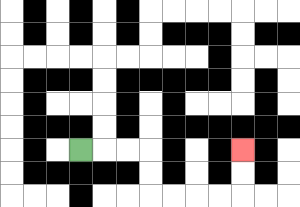{'start': '[3, 6]', 'end': '[10, 6]', 'path_directions': 'R,R,R,D,D,R,R,R,R,U,U', 'path_coordinates': '[[3, 6], [4, 6], [5, 6], [6, 6], [6, 7], [6, 8], [7, 8], [8, 8], [9, 8], [10, 8], [10, 7], [10, 6]]'}